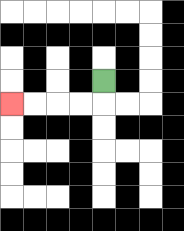{'start': '[4, 3]', 'end': '[0, 4]', 'path_directions': 'D,L,L,L,L', 'path_coordinates': '[[4, 3], [4, 4], [3, 4], [2, 4], [1, 4], [0, 4]]'}